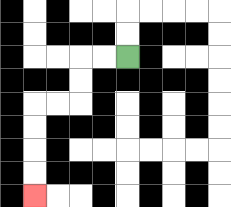{'start': '[5, 2]', 'end': '[1, 8]', 'path_directions': 'L,L,D,D,L,L,D,D,D,D', 'path_coordinates': '[[5, 2], [4, 2], [3, 2], [3, 3], [3, 4], [2, 4], [1, 4], [1, 5], [1, 6], [1, 7], [1, 8]]'}